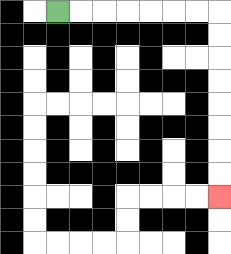{'start': '[2, 0]', 'end': '[9, 8]', 'path_directions': 'R,R,R,R,R,R,R,D,D,D,D,D,D,D,D', 'path_coordinates': '[[2, 0], [3, 0], [4, 0], [5, 0], [6, 0], [7, 0], [8, 0], [9, 0], [9, 1], [9, 2], [9, 3], [9, 4], [9, 5], [9, 6], [9, 7], [9, 8]]'}